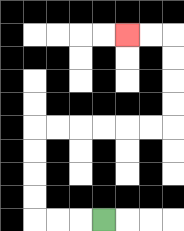{'start': '[4, 9]', 'end': '[5, 1]', 'path_directions': 'L,L,L,U,U,U,U,R,R,R,R,R,R,U,U,U,U,L,L', 'path_coordinates': '[[4, 9], [3, 9], [2, 9], [1, 9], [1, 8], [1, 7], [1, 6], [1, 5], [2, 5], [3, 5], [4, 5], [5, 5], [6, 5], [7, 5], [7, 4], [7, 3], [7, 2], [7, 1], [6, 1], [5, 1]]'}